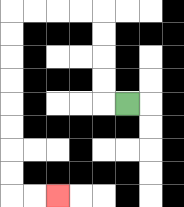{'start': '[5, 4]', 'end': '[2, 8]', 'path_directions': 'L,U,U,U,U,L,L,L,L,D,D,D,D,D,D,D,D,R,R', 'path_coordinates': '[[5, 4], [4, 4], [4, 3], [4, 2], [4, 1], [4, 0], [3, 0], [2, 0], [1, 0], [0, 0], [0, 1], [0, 2], [0, 3], [0, 4], [0, 5], [0, 6], [0, 7], [0, 8], [1, 8], [2, 8]]'}